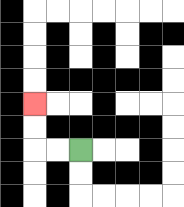{'start': '[3, 6]', 'end': '[1, 4]', 'path_directions': 'L,L,U,U', 'path_coordinates': '[[3, 6], [2, 6], [1, 6], [1, 5], [1, 4]]'}